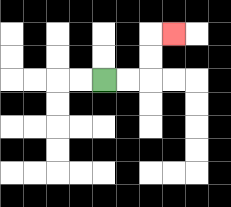{'start': '[4, 3]', 'end': '[7, 1]', 'path_directions': 'R,R,U,U,R', 'path_coordinates': '[[4, 3], [5, 3], [6, 3], [6, 2], [6, 1], [7, 1]]'}